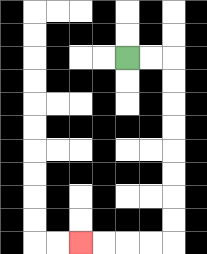{'start': '[5, 2]', 'end': '[3, 10]', 'path_directions': 'R,R,D,D,D,D,D,D,D,D,L,L,L,L', 'path_coordinates': '[[5, 2], [6, 2], [7, 2], [7, 3], [7, 4], [7, 5], [7, 6], [7, 7], [7, 8], [7, 9], [7, 10], [6, 10], [5, 10], [4, 10], [3, 10]]'}